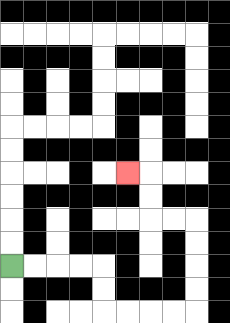{'start': '[0, 11]', 'end': '[5, 7]', 'path_directions': 'R,R,R,R,D,D,R,R,R,R,U,U,U,U,L,L,U,U,L', 'path_coordinates': '[[0, 11], [1, 11], [2, 11], [3, 11], [4, 11], [4, 12], [4, 13], [5, 13], [6, 13], [7, 13], [8, 13], [8, 12], [8, 11], [8, 10], [8, 9], [7, 9], [6, 9], [6, 8], [6, 7], [5, 7]]'}